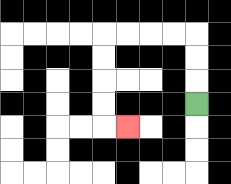{'start': '[8, 4]', 'end': '[5, 5]', 'path_directions': 'U,U,U,L,L,L,L,D,D,D,D,R', 'path_coordinates': '[[8, 4], [8, 3], [8, 2], [8, 1], [7, 1], [6, 1], [5, 1], [4, 1], [4, 2], [4, 3], [4, 4], [4, 5], [5, 5]]'}